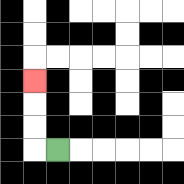{'start': '[2, 6]', 'end': '[1, 3]', 'path_directions': 'L,U,U,U', 'path_coordinates': '[[2, 6], [1, 6], [1, 5], [1, 4], [1, 3]]'}